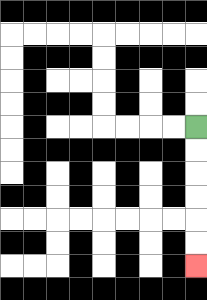{'start': '[8, 5]', 'end': '[8, 11]', 'path_directions': 'D,D,D,D,D,D', 'path_coordinates': '[[8, 5], [8, 6], [8, 7], [8, 8], [8, 9], [8, 10], [8, 11]]'}